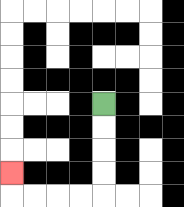{'start': '[4, 4]', 'end': '[0, 7]', 'path_directions': 'D,D,D,D,L,L,L,L,U', 'path_coordinates': '[[4, 4], [4, 5], [4, 6], [4, 7], [4, 8], [3, 8], [2, 8], [1, 8], [0, 8], [0, 7]]'}